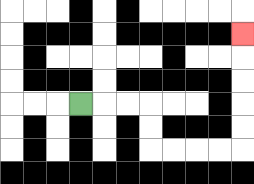{'start': '[3, 4]', 'end': '[10, 1]', 'path_directions': 'R,R,R,D,D,R,R,R,R,U,U,U,U,U', 'path_coordinates': '[[3, 4], [4, 4], [5, 4], [6, 4], [6, 5], [6, 6], [7, 6], [8, 6], [9, 6], [10, 6], [10, 5], [10, 4], [10, 3], [10, 2], [10, 1]]'}